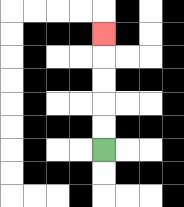{'start': '[4, 6]', 'end': '[4, 1]', 'path_directions': 'U,U,U,U,U', 'path_coordinates': '[[4, 6], [4, 5], [4, 4], [4, 3], [4, 2], [4, 1]]'}